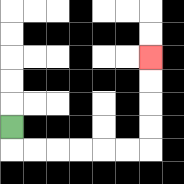{'start': '[0, 5]', 'end': '[6, 2]', 'path_directions': 'D,R,R,R,R,R,R,U,U,U,U', 'path_coordinates': '[[0, 5], [0, 6], [1, 6], [2, 6], [3, 6], [4, 6], [5, 6], [6, 6], [6, 5], [6, 4], [6, 3], [6, 2]]'}